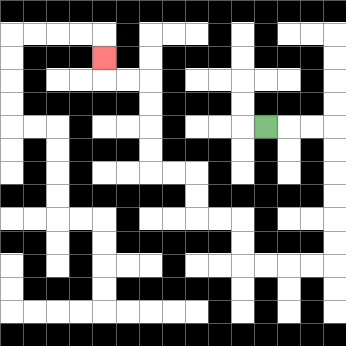{'start': '[11, 5]', 'end': '[4, 2]', 'path_directions': 'R,R,R,D,D,D,D,D,D,L,L,L,L,U,U,L,L,U,U,L,L,U,U,U,U,L,L,U', 'path_coordinates': '[[11, 5], [12, 5], [13, 5], [14, 5], [14, 6], [14, 7], [14, 8], [14, 9], [14, 10], [14, 11], [13, 11], [12, 11], [11, 11], [10, 11], [10, 10], [10, 9], [9, 9], [8, 9], [8, 8], [8, 7], [7, 7], [6, 7], [6, 6], [6, 5], [6, 4], [6, 3], [5, 3], [4, 3], [4, 2]]'}